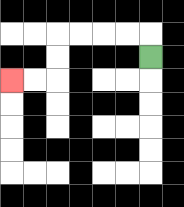{'start': '[6, 2]', 'end': '[0, 3]', 'path_directions': 'U,L,L,L,L,D,D,L,L', 'path_coordinates': '[[6, 2], [6, 1], [5, 1], [4, 1], [3, 1], [2, 1], [2, 2], [2, 3], [1, 3], [0, 3]]'}